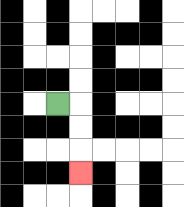{'start': '[2, 4]', 'end': '[3, 7]', 'path_directions': 'R,D,D,D', 'path_coordinates': '[[2, 4], [3, 4], [3, 5], [3, 6], [3, 7]]'}